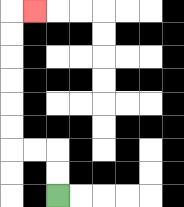{'start': '[2, 8]', 'end': '[1, 0]', 'path_directions': 'U,U,L,L,U,U,U,U,U,U,R', 'path_coordinates': '[[2, 8], [2, 7], [2, 6], [1, 6], [0, 6], [0, 5], [0, 4], [0, 3], [0, 2], [0, 1], [0, 0], [1, 0]]'}